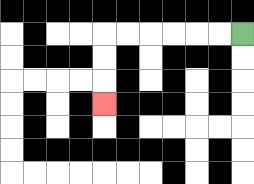{'start': '[10, 1]', 'end': '[4, 4]', 'path_directions': 'L,L,L,L,L,L,D,D,D', 'path_coordinates': '[[10, 1], [9, 1], [8, 1], [7, 1], [6, 1], [5, 1], [4, 1], [4, 2], [4, 3], [4, 4]]'}